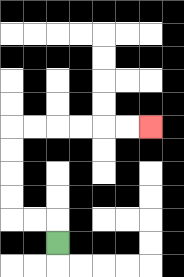{'start': '[2, 10]', 'end': '[6, 5]', 'path_directions': 'U,L,L,U,U,U,U,R,R,R,R,R,R', 'path_coordinates': '[[2, 10], [2, 9], [1, 9], [0, 9], [0, 8], [0, 7], [0, 6], [0, 5], [1, 5], [2, 5], [3, 5], [4, 5], [5, 5], [6, 5]]'}